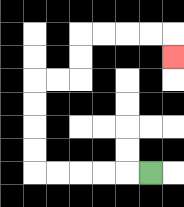{'start': '[6, 7]', 'end': '[7, 2]', 'path_directions': 'L,L,L,L,L,U,U,U,U,R,R,U,U,R,R,R,R,D', 'path_coordinates': '[[6, 7], [5, 7], [4, 7], [3, 7], [2, 7], [1, 7], [1, 6], [1, 5], [1, 4], [1, 3], [2, 3], [3, 3], [3, 2], [3, 1], [4, 1], [5, 1], [6, 1], [7, 1], [7, 2]]'}